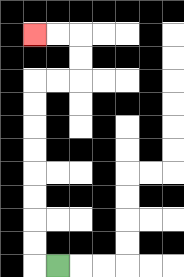{'start': '[2, 11]', 'end': '[1, 1]', 'path_directions': 'L,U,U,U,U,U,U,U,U,R,R,U,U,L,L', 'path_coordinates': '[[2, 11], [1, 11], [1, 10], [1, 9], [1, 8], [1, 7], [1, 6], [1, 5], [1, 4], [1, 3], [2, 3], [3, 3], [3, 2], [3, 1], [2, 1], [1, 1]]'}